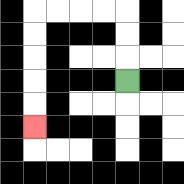{'start': '[5, 3]', 'end': '[1, 5]', 'path_directions': 'U,U,U,L,L,L,L,D,D,D,D,D', 'path_coordinates': '[[5, 3], [5, 2], [5, 1], [5, 0], [4, 0], [3, 0], [2, 0], [1, 0], [1, 1], [1, 2], [1, 3], [1, 4], [1, 5]]'}